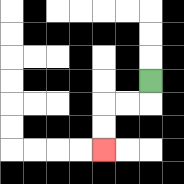{'start': '[6, 3]', 'end': '[4, 6]', 'path_directions': 'D,L,L,D,D', 'path_coordinates': '[[6, 3], [6, 4], [5, 4], [4, 4], [4, 5], [4, 6]]'}